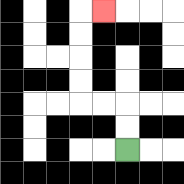{'start': '[5, 6]', 'end': '[4, 0]', 'path_directions': 'U,U,L,L,U,U,U,U,R', 'path_coordinates': '[[5, 6], [5, 5], [5, 4], [4, 4], [3, 4], [3, 3], [3, 2], [3, 1], [3, 0], [4, 0]]'}